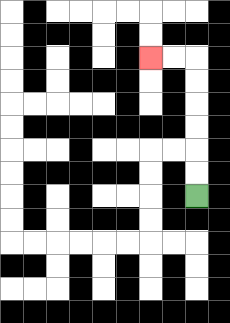{'start': '[8, 8]', 'end': '[6, 2]', 'path_directions': 'U,U,U,U,U,U,L,L', 'path_coordinates': '[[8, 8], [8, 7], [8, 6], [8, 5], [8, 4], [8, 3], [8, 2], [7, 2], [6, 2]]'}